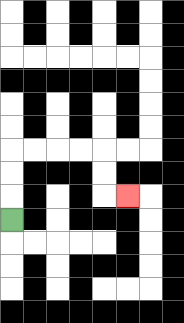{'start': '[0, 9]', 'end': '[5, 8]', 'path_directions': 'U,U,U,R,R,R,R,D,D,R', 'path_coordinates': '[[0, 9], [0, 8], [0, 7], [0, 6], [1, 6], [2, 6], [3, 6], [4, 6], [4, 7], [4, 8], [5, 8]]'}